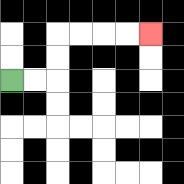{'start': '[0, 3]', 'end': '[6, 1]', 'path_directions': 'R,R,U,U,R,R,R,R', 'path_coordinates': '[[0, 3], [1, 3], [2, 3], [2, 2], [2, 1], [3, 1], [4, 1], [5, 1], [6, 1]]'}